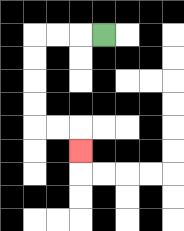{'start': '[4, 1]', 'end': '[3, 6]', 'path_directions': 'L,L,L,D,D,D,D,R,R,D', 'path_coordinates': '[[4, 1], [3, 1], [2, 1], [1, 1], [1, 2], [1, 3], [1, 4], [1, 5], [2, 5], [3, 5], [3, 6]]'}